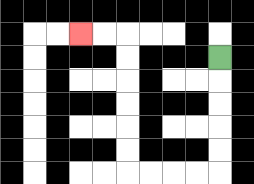{'start': '[9, 2]', 'end': '[3, 1]', 'path_directions': 'D,D,D,D,D,L,L,L,L,U,U,U,U,U,U,L,L', 'path_coordinates': '[[9, 2], [9, 3], [9, 4], [9, 5], [9, 6], [9, 7], [8, 7], [7, 7], [6, 7], [5, 7], [5, 6], [5, 5], [5, 4], [5, 3], [5, 2], [5, 1], [4, 1], [3, 1]]'}